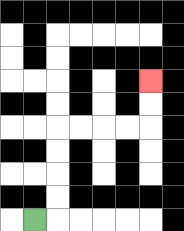{'start': '[1, 9]', 'end': '[6, 3]', 'path_directions': 'R,U,U,U,U,R,R,R,R,U,U', 'path_coordinates': '[[1, 9], [2, 9], [2, 8], [2, 7], [2, 6], [2, 5], [3, 5], [4, 5], [5, 5], [6, 5], [6, 4], [6, 3]]'}